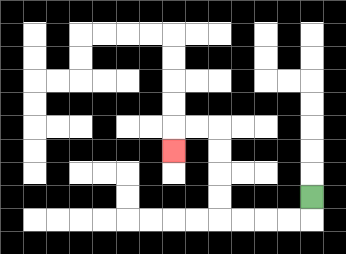{'start': '[13, 8]', 'end': '[7, 6]', 'path_directions': 'D,L,L,L,L,U,U,U,U,L,L,D', 'path_coordinates': '[[13, 8], [13, 9], [12, 9], [11, 9], [10, 9], [9, 9], [9, 8], [9, 7], [9, 6], [9, 5], [8, 5], [7, 5], [7, 6]]'}